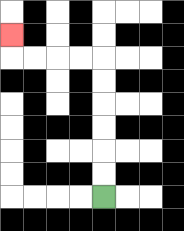{'start': '[4, 8]', 'end': '[0, 1]', 'path_directions': 'U,U,U,U,U,U,L,L,L,L,U', 'path_coordinates': '[[4, 8], [4, 7], [4, 6], [4, 5], [4, 4], [4, 3], [4, 2], [3, 2], [2, 2], [1, 2], [0, 2], [0, 1]]'}